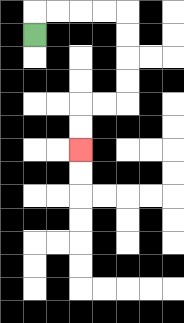{'start': '[1, 1]', 'end': '[3, 6]', 'path_directions': 'U,R,R,R,R,D,D,D,D,L,L,D,D', 'path_coordinates': '[[1, 1], [1, 0], [2, 0], [3, 0], [4, 0], [5, 0], [5, 1], [5, 2], [5, 3], [5, 4], [4, 4], [3, 4], [3, 5], [3, 6]]'}